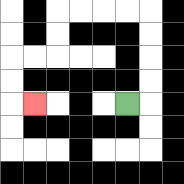{'start': '[5, 4]', 'end': '[1, 4]', 'path_directions': 'R,U,U,U,U,L,L,L,L,D,D,L,L,D,D,R', 'path_coordinates': '[[5, 4], [6, 4], [6, 3], [6, 2], [6, 1], [6, 0], [5, 0], [4, 0], [3, 0], [2, 0], [2, 1], [2, 2], [1, 2], [0, 2], [0, 3], [0, 4], [1, 4]]'}